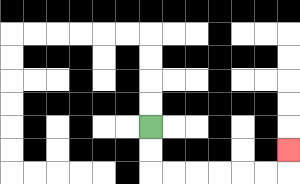{'start': '[6, 5]', 'end': '[12, 6]', 'path_directions': 'D,D,R,R,R,R,R,R,U', 'path_coordinates': '[[6, 5], [6, 6], [6, 7], [7, 7], [8, 7], [9, 7], [10, 7], [11, 7], [12, 7], [12, 6]]'}